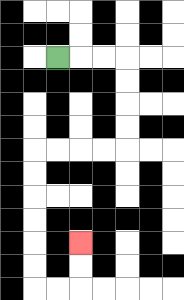{'start': '[2, 2]', 'end': '[3, 10]', 'path_directions': 'R,R,R,D,D,D,D,L,L,L,L,D,D,D,D,D,D,R,R,U,U', 'path_coordinates': '[[2, 2], [3, 2], [4, 2], [5, 2], [5, 3], [5, 4], [5, 5], [5, 6], [4, 6], [3, 6], [2, 6], [1, 6], [1, 7], [1, 8], [1, 9], [1, 10], [1, 11], [1, 12], [2, 12], [3, 12], [3, 11], [3, 10]]'}